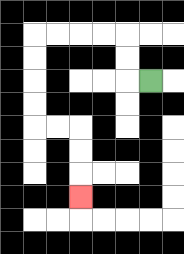{'start': '[6, 3]', 'end': '[3, 8]', 'path_directions': 'L,U,U,L,L,L,L,D,D,D,D,R,R,D,D,D', 'path_coordinates': '[[6, 3], [5, 3], [5, 2], [5, 1], [4, 1], [3, 1], [2, 1], [1, 1], [1, 2], [1, 3], [1, 4], [1, 5], [2, 5], [3, 5], [3, 6], [3, 7], [3, 8]]'}